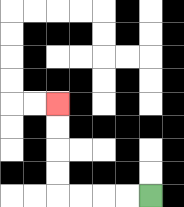{'start': '[6, 8]', 'end': '[2, 4]', 'path_directions': 'L,L,L,L,U,U,U,U', 'path_coordinates': '[[6, 8], [5, 8], [4, 8], [3, 8], [2, 8], [2, 7], [2, 6], [2, 5], [2, 4]]'}